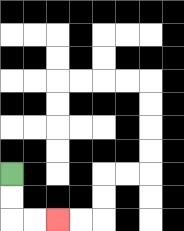{'start': '[0, 7]', 'end': '[2, 9]', 'path_directions': 'D,D,R,R', 'path_coordinates': '[[0, 7], [0, 8], [0, 9], [1, 9], [2, 9]]'}